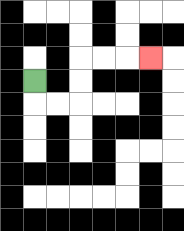{'start': '[1, 3]', 'end': '[6, 2]', 'path_directions': 'D,R,R,U,U,R,R,R', 'path_coordinates': '[[1, 3], [1, 4], [2, 4], [3, 4], [3, 3], [3, 2], [4, 2], [5, 2], [6, 2]]'}